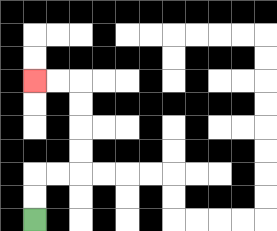{'start': '[1, 9]', 'end': '[1, 3]', 'path_directions': 'U,U,R,R,U,U,U,U,L,L', 'path_coordinates': '[[1, 9], [1, 8], [1, 7], [2, 7], [3, 7], [3, 6], [3, 5], [3, 4], [3, 3], [2, 3], [1, 3]]'}